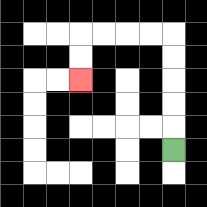{'start': '[7, 6]', 'end': '[3, 3]', 'path_directions': 'U,U,U,U,U,L,L,L,L,D,D', 'path_coordinates': '[[7, 6], [7, 5], [7, 4], [7, 3], [7, 2], [7, 1], [6, 1], [5, 1], [4, 1], [3, 1], [3, 2], [3, 3]]'}